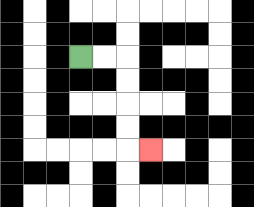{'start': '[3, 2]', 'end': '[6, 6]', 'path_directions': 'R,R,D,D,D,D,R', 'path_coordinates': '[[3, 2], [4, 2], [5, 2], [5, 3], [5, 4], [5, 5], [5, 6], [6, 6]]'}